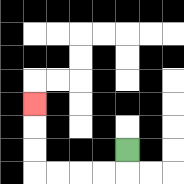{'start': '[5, 6]', 'end': '[1, 4]', 'path_directions': 'D,L,L,L,L,U,U,U', 'path_coordinates': '[[5, 6], [5, 7], [4, 7], [3, 7], [2, 7], [1, 7], [1, 6], [1, 5], [1, 4]]'}